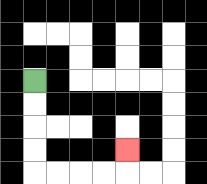{'start': '[1, 3]', 'end': '[5, 6]', 'path_directions': 'D,D,D,D,R,R,R,R,U', 'path_coordinates': '[[1, 3], [1, 4], [1, 5], [1, 6], [1, 7], [2, 7], [3, 7], [4, 7], [5, 7], [5, 6]]'}